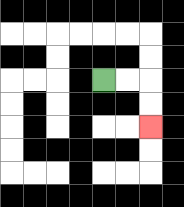{'start': '[4, 3]', 'end': '[6, 5]', 'path_directions': 'R,R,D,D', 'path_coordinates': '[[4, 3], [5, 3], [6, 3], [6, 4], [6, 5]]'}